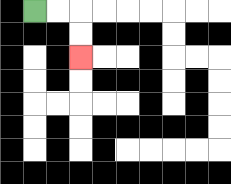{'start': '[1, 0]', 'end': '[3, 2]', 'path_directions': 'R,R,D,D', 'path_coordinates': '[[1, 0], [2, 0], [3, 0], [3, 1], [3, 2]]'}